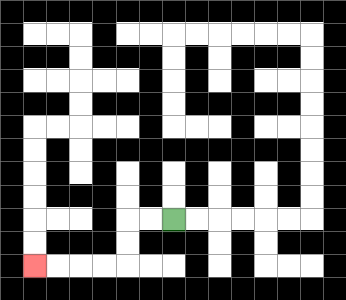{'start': '[7, 9]', 'end': '[1, 11]', 'path_directions': 'L,L,D,D,L,L,L,L', 'path_coordinates': '[[7, 9], [6, 9], [5, 9], [5, 10], [5, 11], [4, 11], [3, 11], [2, 11], [1, 11]]'}